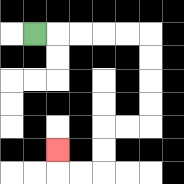{'start': '[1, 1]', 'end': '[2, 6]', 'path_directions': 'R,R,R,R,R,D,D,D,D,L,L,D,D,L,L,U', 'path_coordinates': '[[1, 1], [2, 1], [3, 1], [4, 1], [5, 1], [6, 1], [6, 2], [6, 3], [6, 4], [6, 5], [5, 5], [4, 5], [4, 6], [4, 7], [3, 7], [2, 7], [2, 6]]'}